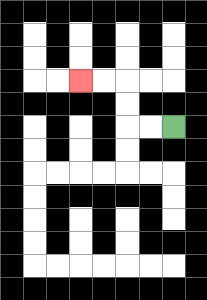{'start': '[7, 5]', 'end': '[3, 3]', 'path_directions': 'L,L,U,U,L,L', 'path_coordinates': '[[7, 5], [6, 5], [5, 5], [5, 4], [5, 3], [4, 3], [3, 3]]'}